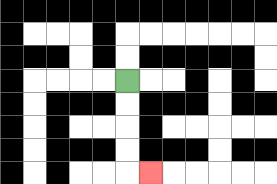{'start': '[5, 3]', 'end': '[6, 7]', 'path_directions': 'D,D,D,D,R', 'path_coordinates': '[[5, 3], [5, 4], [5, 5], [5, 6], [5, 7], [6, 7]]'}